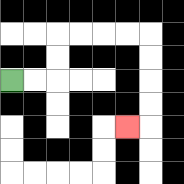{'start': '[0, 3]', 'end': '[5, 5]', 'path_directions': 'R,R,U,U,R,R,R,R,D,D,D,D,L', 'path_coordinates': '[[0, 3], [1, 3], [2, 3], [2, 2], [2, 1], [3, 1], [4, 1], [5, 1], [6, 1], [6, 2], [6, 3], [6, 4], [6, 5], [5, 5]]'}